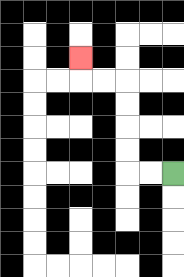{'start': '[7, 7]', 'end': '[3, 2]', 'path_directions': 'L,L,U,U,U,U,L,L,U', 'path_coordinates': '[[7, 7], [6, 7], [5, 7], [5, 6], [5, 5], [5, 4], [5, 3], [4, 3], [3, 3], [3, 2]]'}